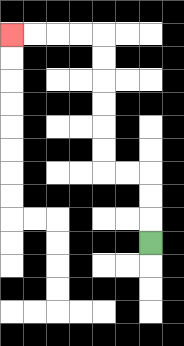{'start': '[6, 10]', 'end': '[0, 1]', 'path_directions': 'U,U,U,L,L,U,U,U,U,U,U,L,L,L,L', 'path_coordinates': '[[6, 10], [6, 9], [6, 8], [6, 7], [5, 7], [4, 7], [4, 6], [4, 5], [4, 4], [4, 3], [4, 2], [4, 1], [3, 1], [2, 1], [1, 1], [0, 1]]'}